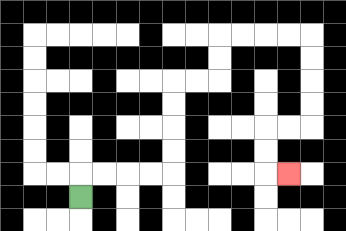{'start': '[3, 8]', 'end': '[12, 7]', 'path_directions': 'U,R,R,R,R,U,U,U,U,R,R,U,U,R,R,R,R,D,D,D,D,L,L,D,D,R', 'path_coordinates': '[[3, 8], [3, 7], [4, 7], [5, 7], [6, 7], [7, 7], [7, 6], [7, 5], [7, 4], [7, 3], [8, 3], [9, 3], [9, 2], [9, 1], [10, 1], [11, 1], [12, 1], [13, 1], [13, 2], [13, 3], [13, 4], [13, 5], [12, 5], [11, 5], [11, 6], [11, 7], [12, 7]]'}